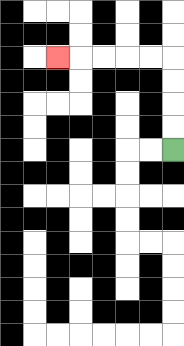{'start': '[7, 6]', 'end': '[2, 2]', 'path_directions': 'U,U,U,U,L,L,L,L,L', 'path_coordinates': '[[7, 6], [7, 5], [7, 4], [7, 3], [7, 2], [6, 2], [5, 2], [4, 2], [3, 2], [2, 2]]'}